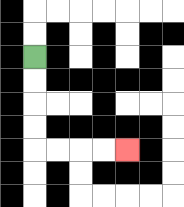{'start': '[1, 2]', 'end': '[5, 6]', 'path_directions': 'D,D,D,D,R,R,R,R', 'path_coordinates': '[[1, 2], [1, 3], [1, 4], [1, 5], [1, 6], [2, 6], [3, 6], [4, 6], [5, 6]]'}